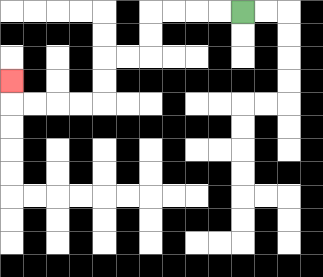{'start': '[10, 0]', 'end': '[0, 3]', 'path_directions': 'L,L,L,L,D,D,L,L,D,D,L,L,L,L,U', 'path_coordinates': '[[10, 0], [9, 0], [8, 0], [7, 0], [6, 0], [6, 1], [6, 2], [5, 2], [4, 2], [4, 3], [4, 4], [3, 4], [2, 4], [1, 4], [0, 4], [0, 3]]'}